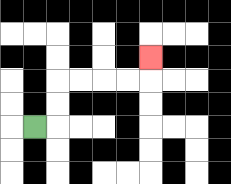{'start': '[1, 5]', 'end': '[6, 2]', 'path_directions': 'R,U,U,R,R,R,R,U', 'path_coordinates': '[[1, 5], [2, 5], [2, 4], [2, 3], [3, 3], [4, 3], [5, 3], [6, 3], [6, 2]]'}